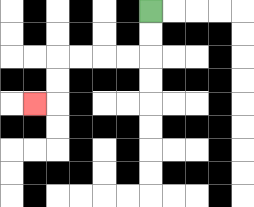{'start': '[6, 0]', 'end': '[1, 4]', 'path_directions': 'D,D,L,L,L,L,D,D,L', 'path_coordinates': '[[6, 0], [6, 1], [6, 2], [5, 2], [4, 2], [3, 2], [2, 2], [2, 3], [2, 4], [1, 4]]'}